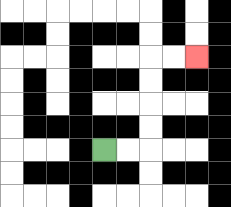{'start': '[4, 6]', 'end': '[8, 2]', 'path_directions': 'R,R,U,U,U,U,R,R', 'path_coordinates': '[[4, 6], [5, 6], [6, 6], [6, 5], [6, 4], [6, 3], [6, 2], [7, 2], [8, 2]]'}